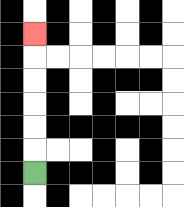{'start': '[1, 7]', 'end': '[1, 1]', 'path_directions': 'U,U,U,U,U,U', 'path_coordinates': '[[1, 7], [1, 6], [1, 5], [1, 4], [1, 3], [1, 2], [1, 1]]'}